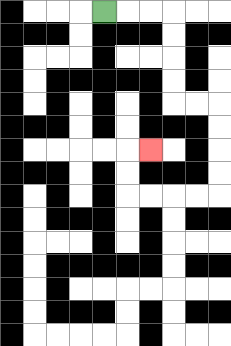{'start': '[4, 0]', 'end': '[6, 6]', 'path_directions': 'R,R,R,D,D,D,D,R,R,D,D,D,D,L,L,L,L,U,U,R', 'path_coordinates': '[[4, 0], [5, 0], [6, 0], [7, 0], [7, 1], [7, 2], [7, 3], [7, 4], [8, 4], [9, 4], [9, 5], [9, 6], [9, 7], [9, 8], [8, 8], [7, 8], [6, 8], [5, 8], [5, 7], [5, 6], [6, 6]]'}